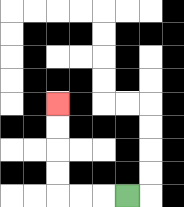{'start': '[5, 8]', 'end': '[2, 4]', 'path_directions': 'L,L,L,U,U,U,U', 'path_coordinates': '[[5, 8], [4, 8], [3, 8], [2, 8], [2, 7], [2, 6], [2, 5], [2, 4]]'}